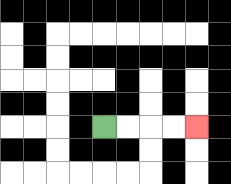{'start': '[4, 5]', 'end': '[8, 5]', 'path_directions': 'R,R,R,R', 'path_coordinates': '[[4, 5], [5, 5], [6, 5], [7, 5], [8, 5]]'}